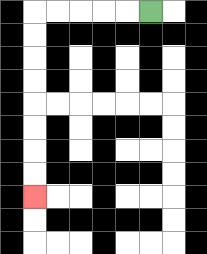{'start': '[6, 0]', 'end': '[1, 8]', 'path_directions': 'L,L,L,L,L,D,D,D,D,D,D,D,D', 'path_coordinates': '[[6, 0], [5, 0], [4, 0], [3, 0], [2, 0], [1, 0], [1, 1], [1, 2], [1, 3], [1, 4], [1, 5], [1, 6], [1, 7], [1, 8]]'}